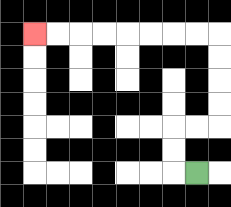{'start': '[8, 7]', 'end': '[1, 1]', 'path_directions': 'L,U,U,R,R,U,U,U,U,L,L,L,L,L,L,L,L', 'path_coordinates': '[[8, 7], [7, 7], [7, 6], [7, 5], [8, 5], [9, 5], [9, 4], [9, 3], [9, 2], [9, 1], [8, 1], [7, 1], [6, 1], [5, 1], [4, 1], [3, 1], [2, 1], [1, 1]]'}